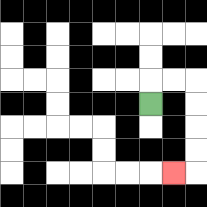{'start': '[6, 4]', 'end': '[7, 7]', 'path_directions': 'U,R,R,D,D,D,D,L', 'path_coordinates': '[[6, 4], [6, 3], [7, 3], [8, 3], [8, 4], [8, 5], [8, 6], [8, 7], [7, 7]]'}